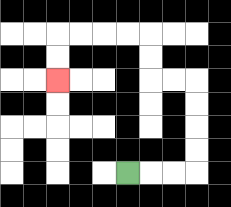{'start': '[5, 7]', 'end': '[2, 3]', 'path_directions': 'R,R,R,U,U,U,U,L,L,U,U,L,L,L,L,D,D', 'path_coordinates': '[[5, 7], [6, 7], [7, 7], [8, 7], [8, 6], [8, 5], [8, 4], [8, 3], [7, 3], [6, 3], [6, 2], [6, 1], [5, 1], [4, 1], [3, 1], [2, 1], [2, 2], [2, 3]]'}